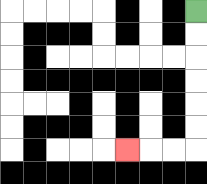{'start': '[8, 0]', 'end': '[5, 6]', 'path_directions': 'D,D,D,D,D,D,L,L,L', 'path_coordinates': '[[8, 0], [8, 1], [8, 2], [8, 3], [8, 4], [8, 5], [8, 6], [7, 6], [6, 6], [5, 6]]'}